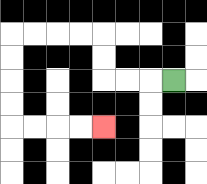{'start': '[7, 3]', 'end': '[4, 5]', 'path_directions': 'L,L,L,U,U,L,L,L,L,D,D,D,D,R,R,R,R', 'path_coordinates': '[[7, 3], [6, 3], [5, 3], [4, 3], [4, 2], [4, 1], [3, 1], [2, 1], [1, 1], [0, 1], [0, 2], [0, 3], [0, 4], [0, 5], [1, 5], [2, 5], [3, 5], [4, 5]]'}